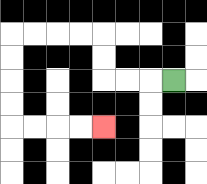{'start': '[7, 3]', 'end': '[4, 5]', 'path_directions': 'L,L,L,U,U,L,L,L,L,D,D,D,D,R,R,R,R', 'path_coordinates': '[[7, 3], [6, 3], [5, 3], [4, 3], [4, 2], [4, 1], [3, 1], [2, 1], [1, 1], [0, 1], [0, 2], [0, 3], [0, 4], [0, 5], [1, 5], [2, 5], [3, 5], [4, 5]]'}